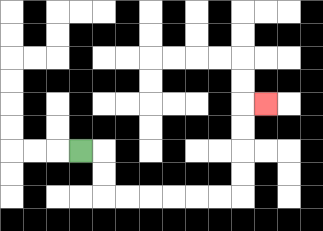{'start': '[3, 6]', 'end': '[11, 4]', 'path_directions': 'R,D,D,R,R,R,R,R,R,U,U,U,U,R', 'path_coordinates': '[[3, 6], [4, 6], [4, 7], [4, 8], [5, 8], [6, 8], [7, 8], [8, 8], [9, 8], [10, 8], [10, 7], [10, 6], [10, 5], [10, 4], [11, 4]]'}